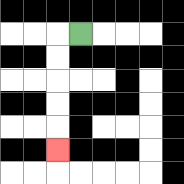{'start': '[3, 1]', 'end': '[2, 6]', 'path_directions': 'L,D,D,D,D,D', 'path_coordinates': '[[3, 1], [2, 1], [2, 2], [2, 3], [2, 4], [2, 5], [2, 6]]'}